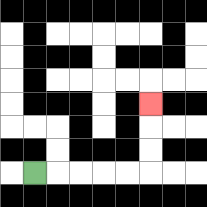{'start': '[1, 7]', 'end': '[6, 4]', 'path_directions': 'R,R,R,R,R,U,U,U', 'path_coordinates': '[[1, 7], [2, 7], [3, 7], [4, 7], [5, 7], [6, 7], [6, 6], [6, 5], [6, 4]]'}